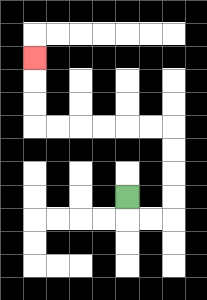{'start': '[5, 8]', 'end': '[1, 2]', 'path_directions': 'D,R,R,U,U,U,U,L,L,L,L,L,L,U,U,U', 'path_coordinates': '[[5, 8], [5, 9], [6, 9], [7, 9], [7, 8], [7, 7], [7, 6], [7, 5], [6, 5], [5, 5], [4, 5], [3, 5], [2, 5], [1, 5], [1, 4], [1, 3], [1, 2]]'}